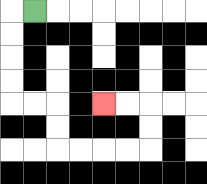{'start': '[1, 0]', 'end': '[4, 4]', 'path_directions': 'L,D,D,D,D,R,R,D,D,R,R,R,R,U,U,L,L', 'path_coordinates': '[[1, 0], [0, 0], [0, 1], [0, 2], [0, 3], [0, 4], [1, 4], [2, 4], [2, 5], [2, 6], [3, 6], [4, 6], [5, 6], [6, 6], [6, 5], [6, 4], [5, 4], [4, 4]]'}